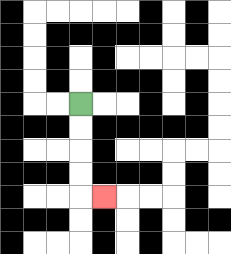{'start': '[3, 4]', 'end': '[4, 8]', 'path_directions': 'D,D,D,D,R', 'path_coordinates': '[[3, 4], [3, 5], [3, 6], [3, 7], [3, 8], [4, 8]]'}